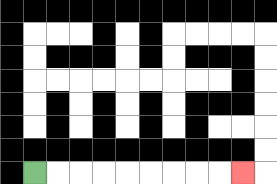{'start': '[1, 7]', 'end': '[10, 7]', 'path_directions': 'R,R,R,R,R,R,R,R,R', 'path_coordinates': '[[1, 7], [2, 7], [3, 7], [4, 7], [5, 7], [6, 7], [7, 7], [8, 7], [9, 7], [10, 7]]'}